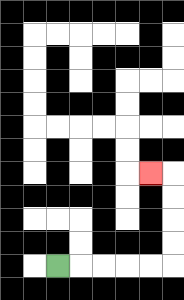{'start': '[2, 11]', 'end': '[6, 7]', 'path_directions': 'R,R,R,R,R,U,U,U,U,L', 'path_coordinates': '[[2, 11], [3, 11], [4, 11], [5, 11], [6, 11], [7, 11], [7, 10], [7, 9], [7, 8], [7, 7], [6, 7]]'}